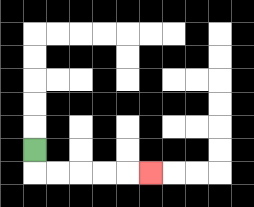{'start': '[1, 6]', 'end': '[6, 7]', 'path_directions': 'D,R,R,R,R,R', 'path_coordinates': '[[1, 6], [1, 7], [2, 7], [3, 7], [4, 7], [5, 7], [6, 7]]'}